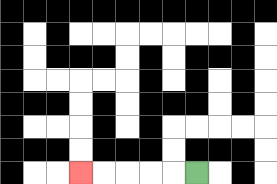{'start': '[8, 7]', 'end': '[3, 7]', 'path_directions': 'L,L,L,L,L', 'path_coordinates': '[[8, 7], [7, 7], [6, 7], [5, 7], [4, 7], [3, 7]]'}